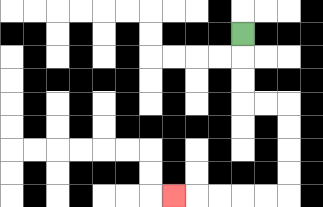{'start': '[10, 1]', 'end': '[7, 8]', 'path_directions': 'D,D,D,R,R,D,D,D,D,L,L,L,L,L', 'path_coordinates': '[[10, 1], [10, 2], [10, 3], [10, 4], [11, 4], [12, 4], [12, 5], [12, 6], [12, 7], [12, 8], [11, 8], [10, 8], [9, 8], [8, 8], [7, 8]]'}